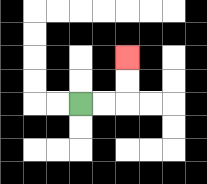{'start': '[3, 4]', 'end': '[5, 2]', 'path_directions': 'R,R,U,U', 'path_coordinates': '[[3, 4], [4, 4], [5, 4], [5, 3], [5, 2]]'}